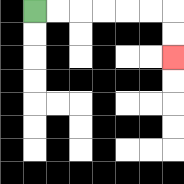{'start': '[1, 0]', 'end': '[7, 2]', 'path_directions': 'R,R,R,R,R,R,D,D', 'path_coordinates': '[[1, 0], [2, 0], [3, 0], [4, 0], [5, 0], [6, 0], [7, 0], [7, 1], [7, 2]]'}